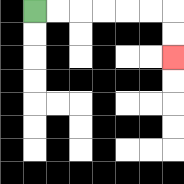{'start': '[1, 0]', 'end': '[7, 2]', 'path_directions': 'R,R,R,R,R,R,D,D', 'path_coordinates': '[[1, 0], [2, 0], [3, 0], [4, 0], [5, 0], [6, 0], [7, 0], [7, 1], [7, 2]]'}